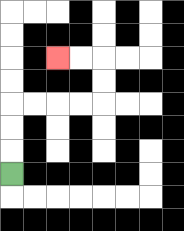{'start': '[0, 7]', 'end': '[2, 2]', 'path_directions': 'U,U,U,R,R,R,R,U,U,L,L', 'path_coordinates': '[[0, 7], [0, 6], [0, 5], [0, 4], [1, 4], [2, 4], [3, 4], [4, 4], [4, 3], [4, 2], [3, 2], [2, 2]]'}